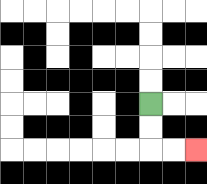{'start': '[6, 4]', 'end': '[8, 6]', 'path_directions': 'D,D,R,R', 'path_coordinates': '[[6, 4], [6, 5], [6, 6], [7, 6], [8, 6]]'}